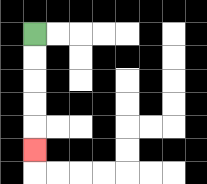{'start': '[1, 1]', 'end': '[1, 6]', 'path_directions': 'D,D,D,D,D', 'path_coordinates': '[[1, 1], [1, 2], [1, 3], [1, 4], [1, 5], [1, 6]]'}